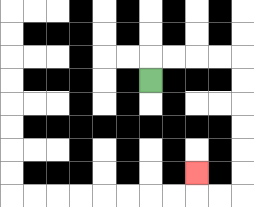{'start': '[6, 3]', 'end': '[8, 7]', 'path_directions': 'U,R,R,R,R,D,D,D,D,D,D,L,L,U', 'path_coordinates': '[[6, 3], [6, 2], [7, 2], [8, 2], [9, 2], [10, 2], [10, 3], [10, 4], [10, 5], [10, 6], [10, 7], [10, 8], [9, 8], [8, 8], [8, 7]]'}